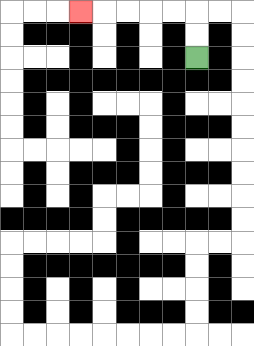{'start': '[8, 2]', 'end': '[3, 0]', 'path_directions': 'U,U,L,L,L,L,L', 'path_coordinates': '[[8, 2], [8, 1], [8, 0], [7, 0], [6, 0], [5, 0], [4, 0], [3, 0]]'}